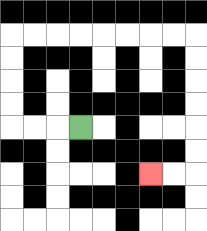{'start': '[3, 5]', 'end': '[6, 7]', 'path_directions': 'L,L,L,U,U,U,U,R,R,R,R,R,R,R,R,D,D,D,D,D,D,L,L', 'path_coordinates': '[[3, 5], [2, 5], [1, 5], [0, 5], [0, 4], [0, 3], [0, 2], [0, 1], [1, 1], [2, 1], [3, 1], [4, 1], [5, 1], [6, 1], [7, 1], [8, 1], [8, 2], [8, 3], [8, 4], [8, 5], [8, 6], [8, 7], [7, 7], [6, 7]]'}